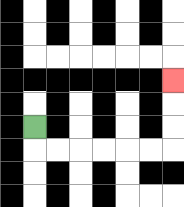{'start': '[1, 5]', 'end': '[7, 3]', 'path_directions': 'D,R,R,R,R,R,R,U,U,U', 'path_coordinates': '[[1, 5], [1, 6], [2, 6], [3, 6], [4, 6], [5, 6], [6, 6], [7, 6], [7, 5], [7, 4], [7, 3]]'}